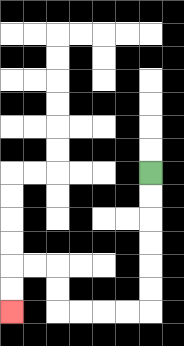{'start': '[6, 7]', 'end': '[0, 13]', 'path_directions': 'D,D,D,D,D,D,L,L,L,L,U,U,L,L,D,D', 'path_coordinates': '[[6, 7], [6, 8], [6, 9], [6, 10], [6, 11], [6, 12], [6, 13], [5, 13], [4, 13], [3, 13], [2, 13], [2, 12], [2, 11], [1, 11], [0, 11], [0, 12], [0, 13]]'}